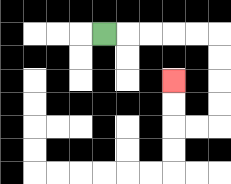{'start': '[4, 1]', 'end': '[7, 3]', 'path_directions': 'R,R,R,R,R,D,D,D,D,L,L,U,U', 'path_coordinates': '[[4, 1], [5, 1], [6, 1], [7, 1], [8, 1], [9, 1], [9, 2], [9, 3], [9, 4], [9, 5], [8, 5], [7, 5], [7, 4], [7, 3]]'}